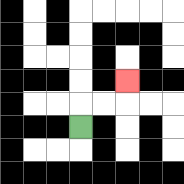{'start': '[3, 5]', 'end': '[5, 3]', 'path_directions': 'U,R,R,U', 'path_coordinates': '[[3, 5], [3, 4], [4, 4], [5, 4], [5, 3]]'}